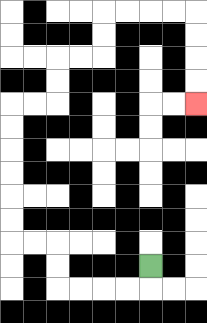{'start': '[6, 11]', 'end': '[8, 4]', 'path_directions': 'D,L,L,L,L,U,U,L,L,U,U,U,U,U,U,R,R,U,U,R,R,U,U,R,R,R,R,D,D,D,D', 'path_coordinates': '[[6, 11], [6, 12], [5, 12], [4, 12], [3, 12], [2, 12], [2, 11], [2, 10], [1, 10], [0, 10], [0, 9], [0, 8], [0, 7], [0, 6], [0, 5], [0, 4], [1, 4], [2, 4], [2, 3], [2, 2], [3, 2], [4, 2], [4, 1], [4, 0], [5, 0], [6, 0], [7, 0], [8, 0], [8, 1], [8, 2], [8, 3], [8, 4]]'}